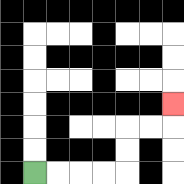{'start': '[1, 7]', 'end': '[7, 4]', 'path_directions': 'R,R,R,R,U,U,R,R,U', 'path_coordinates': '[[1, 7], [2, 7], [3, 7], [4, 7], [5, 7], [5, 6], [5, 5], [6, 5], [7, 5], [7, 4]]'}